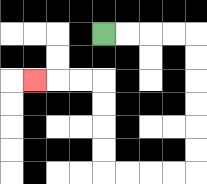{'start': '[4, 1]', 'end': '[1, 3]', 'path_directions': 'R,R,R,R,D,D,D,D,D,D,L,L,L,L,U,U,U,U,L,L,L', 'path_coordinates': '[[4, 1], [5, 1], [6, 1], [7, 1], [8, 1], [8, 2], [8, 3], [8, 4], [8, 5], [8, 6], [8, 7], [7, 7], [6, 7], [5, 7], [4, 7], [4, 6], [4, 5], [4, 4], [4, 3], [3, 3], [2, 3], [1, 3]]'}